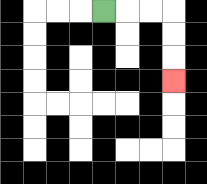{'start': '[4, 0]', 'end': '[7, 3]', 'path_directions': 'R,R,R,D,D,D', 'path_coordinates': '[[4, 0], [5, 0], [6, 0], [7, 0], [7, 1], [7, 2], [7, 3]]'}